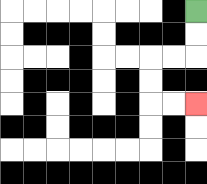{'start': '[8, 0]', 'end': '[8, 4]', 'path_directions': 'D,D,L,L,D,D,R,R', 'path_coordinates': '[[8, 0], [8, 1], [8, 2], [7, 2], [6, 2], [6, 3], [6, 4], [7, 4], [8, 4]]'}